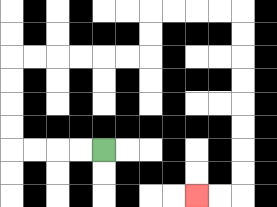{'start': '[4, 6]', 'end': '[8, 8]', 'path_directions': 'L,L,L,L,U,U,U,U,R,R,R,R,R,R,U,U,R,R,R,R,D,D,D,D,D,D,D,D,L,L', 'path_coordinates': '[[4, 6], [3, 6], [2, 6], [1, 6], [0, 6], [0, 5], [0, 4], [0, 3], [0, 2], [1, 2], [2, 2], [3, 2], [4, 2], [5, 2], [6, 2], [6, 1], [6, 0], [7, 0], [8, 0], [9, 0], [10, 0], [10, 1], [10, 2], [10, 3], [10, 4], [10, 5], [10, 6], [10, 7], [10, 8], [9, 8], [8, 8]]'}